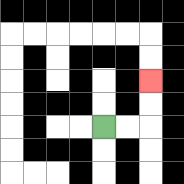{'start': '[4, 5]', 'end': '[6, 3]', 'path_directions': 'R,R,U,U', 'path_coordinates': '[[4, 5], [5, 5], [6, 5], [6, 4], [6, 3]]'}